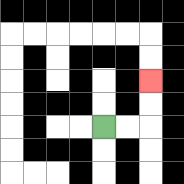{'start': '[4, 5]', 'end': '[6, 3]', 'path_directions': 'R,R,U,U', 'path_coordinates': '[[4, 5], [5, 5], [6, 5], [6, 4], [6, 3]]'}